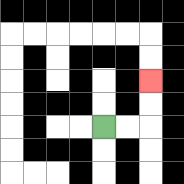{'start': '[4, 5]', 'end': '[6, 3]', 'path_directions': 'R,R,U,U', 'path_coordinates': '[[4, 5], [5, 5], [6, 5], [6, 4], [6, 3]]'}